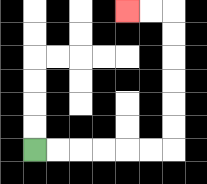{'start': '[1, 6]', 'end': '[5, 0]', 'path_directions': 'R,R,R,R,R,R,U,U,U,U,U,U,L,L', 'path_coordinates': '[[1, 6], [2, 6], [3, 6], [4, 6], [5, 6], [6, 6], [7, 6], [7, 5], [7, 4], [7, 3], [7, 2], [7, 1], [7, 0], [6, 0], [5, 0]]'}